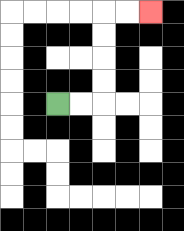{'start': '[2, 4]', 'end': '[6, 0]', 'path_directions': 'R,R,U,U,U,U,R,R', 'path_coordinates': '[[2, 4], [3, 4], [4, 4], [4, 3], [4, 2], [4, 1], [4, 0], [5, 0], [6, 0]]'}